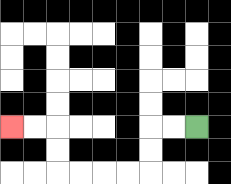{'start': '[8, 5]', 'end': '[0, 5]', 'path_directions': 'L,L,D,D,L,L,L,L,U,U,L,L', 'path_coordinates': '[[8, 5], [7, 5], [6, 5], [6, 6], [6, 7], [5, 7], [4, 7], [3, 7], [2, 7], [2, 6], [2, 5], [1, 5], [0, 5]]'}